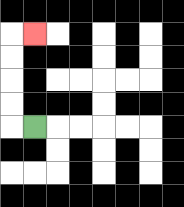{'start': '[1, 5]', 'end': '[1, 1]', 'path_directions': 'L,U,U,U,U,R', 'path_coordinates': '[[1, 5], [0, 5], [0, 4], [0, 3], [0, 2], [0, 1], [1, 1]]'}